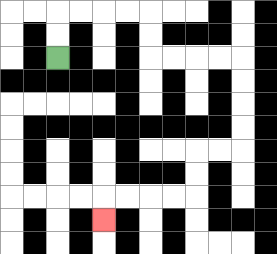{'start': '[2, 2]', 'end': '[4, 9]', 'path_directions': 'U,U,R,R,R,R,D,D,R,R,R,R,D,D,D,D,L,L,D,D,L,L,L,L,D', 'path_coordinates': '[[2, 2], [2, 1], [2, 0], [3, 0], [4, 0], [5, 0], [6, 0], [6, 1], [6, 2], [7, 2], [8, 2], [9, 2], [10, 2], [10, 3], [10, 4], [10, 5], [10, 6], [9, 6], [8, 6], [8, 7], [8, 8], [7, 8], [6, 8], [5, 8], [4, 8], [4, 9]]'}